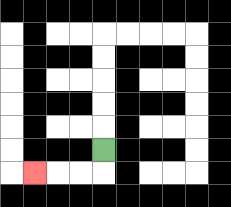{'start': '[4, 6]', 'end': '[1, 7]', 'path_directions': 'D,L,L,L', 'path_coordinates': '[[4, 6], [4, 7], [3, 7], [2, 7], [1, 7]]'}